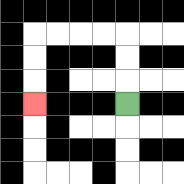{'start': '[5, 4]', 'end': '[1, 4]', 'path_directions': 'U,U,U,L,L,L,L,D,D,D', 'path_coordinates': '[[5, 4], [5, 3], [5, 2], [5, 1], [4, 1], [3, 1], [2, 1], [1, 1], [1, 2], [1, 3], [1, 4]]'}